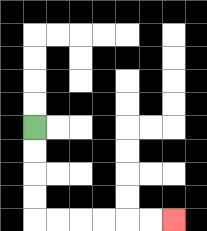{'start': '[1, 5]', 'end': '[7, 9]', 'path_directions': 'D,D,D,D,R,R,R,R,R,R', 'path_coordinates': '[[1, 5], [1, 6], [1, 7], [1, 8], [1, 9], [2, 9], [3, 9], [4, 9], [5, 9], [6, 9], [7, 9]]'}